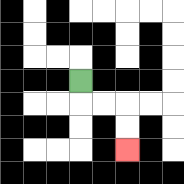{'start': '[3, 3]', 'end': '[5, 6]', 'path_directions': 'D,R,R,D,D', 'path_coordinates': '[[3, 3], [3, 4], [4, 4], [5, 4], [5, 5], [5, 6]]'}